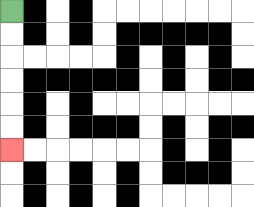{'start': '[0, 0]', 'end': '[0, 6]', 'path_directions': 'D,D,D,D,D,D', 'path_coordinates': '[[0, 0], [0, 1], [0, 2], [0, 3], [0, 4], [0, 5], [0, 6]]'}